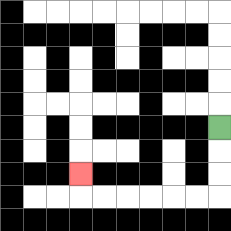{'start': '[9, 5]', 'end': '[3, 7]', 'path_directions': 'D,D,D,L,L,L,L,L,L,U', 'path_coordinates': '[[9, 5], [9, 6], [9, 7], [9, 8], [8, 8], [7, 8], [6, 8], [5, 8], [4, 8], [3, 8], [3, 7]]'}